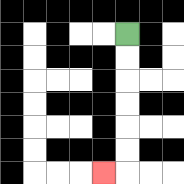{'start': '[5, 1]', 'end': '[4, 7]', 'path_directions': 'D,D,D,D,D,D,L', 'path_coordinates': '[[5, 1], [5, 2], [5, 3], [5, 4], [5, 5], [5, 6], [5, 7], [4, 7]]'}